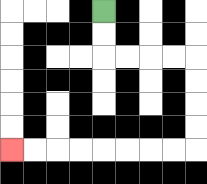{'start': '[4, 0]', 'end': '[0, 6]', 'path_directions': 'D,D,R,R,R,R,D,D,D,D,L,L,L,L,L,L,L,L', 'path_coordinates': '[[4, 0], [4, 1], [4, 2], [5, 2], [6, 2], [7, 2], [8, 2], [8, 3], [8, 4], [8, 5], [8, 6], [7, 6], [6, 6], [5, 6], [4, 6], [3, 6], [2, 6], [1, 6], [0, 6]]'}